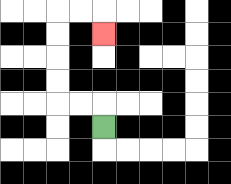{'start': '[4, 5]', 'end': '[4, 1]', 'path_directions': 'U,L,L,U,U,U,U,R,R,D', 'path_coordinates': '[[4, 5], [4, 4], [3, 4], [2, 4], [2, 3], [2, 2], [2, 1], [2, 0], [3, 0], [4, 0], [4, 1]]'}